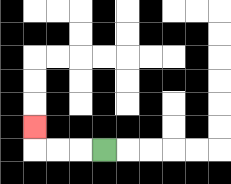{'start': '[4, 6]', 'end': '[1, 5]', 'path_directions': 'L,L,L,U', 'path_coordinates': '[[4, 6], [3, 6], [2, 6], [1, 6], [1, 5]]'}